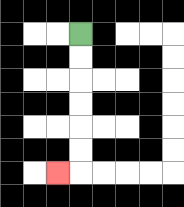{'start': '[3, 1]', 'end': '[2, 7]', 'path_directions': 'D,D,D,D,D,D,L', 'path_coordinates': '[[3, 1], [3, 2], [3, 3], [3, 4], [3, 5], [3, 6], [3, 7], [2, 7]]'}